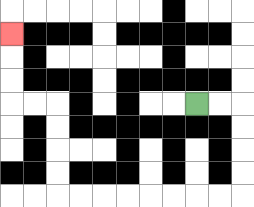{'start': '[8, 4]', 'end': '[0, 1]', 'path_directions': 'R,R,D,D,D,D,L,L,L,L,L,L,L,L,U,U,U,U,L,L,U,U,U', 'path_coordinates': '[[8, 4], [9, 4], [10, 4], [10, 5], [10, 6], [10, 7], [10, 8], [9, 8], [8, 8], [7, 8], [6, 8], [5, 8], [4, 8], [3, 8], [2, 8], [2, 7], [2, 6], [2, 5], [2, 4], [1, 4], [0, 4], [0, 3], [0, 2], [0, 1]]'}